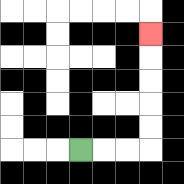{'start': '[3, 6]', 'end': '[6, 1]', 'path_directions': 'R,R,R,U,U,U,U,U', 'path_coordinates': '[[3, 6], [4, 6], [5, 6], [6, 6], [6, 5], [6, 4], [6, 3], [6, 2], [6, 1]]'}